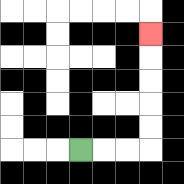{'start': '[3, 6]', 'end': '[6, 1]', 'path_directions': 'R,R,R,U,U,U,U,U', 'path_coordinates': '[[3, 6], [4, 6], [5, 6], [6, 6], [6, 5], [6, 4], [6, 3], [6, 2], [6, 1]]'}